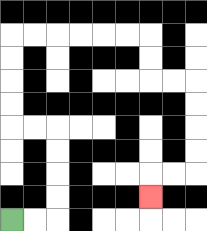{'start': '[0, 9]', 'end': '[6, 8]', 'path_directions': 'R,R,U,U,U,U,L,L,U,U,U,U,R,R,R,R,R,R,D,D,R,R,D,D,D,D,L,L,D', 'path_coordinates': '[[0, 9], [1, 9], [2, 9], [2, 8], [2, 7], [2, 6], [2, 5], [1, 5], [0, 5], [0, 4], [0, 3], [0, 2], [0, 1], [1, 1], [2, 1], [3, 1], [4, 1], [5, 1], [6, 1], [6, 2], [6, 3], [7, 3], [8, 3], [8, 4], [8, 5], [8, 6], [8, 7], [7, 7], [6, 7], [6, 8]]'}